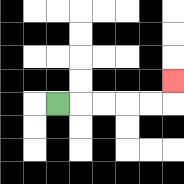{'start': '[2, 4]', 'end': '[7, 3]', 'path_directions': 'R,R,R,R,R,U', 'path_coordinates': '[[2, 4], [3, 4], [4, 4], [5, 4], [6, 4], [7, 4], [7, 3]]'}